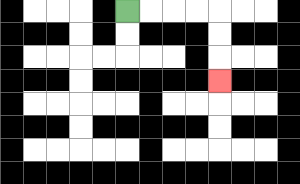{'start': '[5, 0]', 'end': '[9, 3]', 'path_directions': 'R,R,R,R,D,D,D', 'path_coordinates': '[[5, 0], [6, 0], [7, 0], [8, 0], [9, 0], [9, 1], [9, 2], [9, 3]]'}